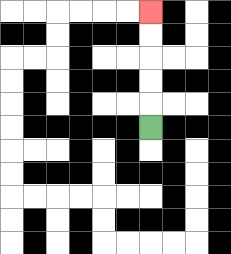{'start': '[6, 5]', 'end': '[6, 0]', 'path_directions': 'U,U,U,U,U', 'path_coordinates': '[[6, 5], [6, 4], [6, 3], [6, 2], [6, 1], [6, 0]]'}